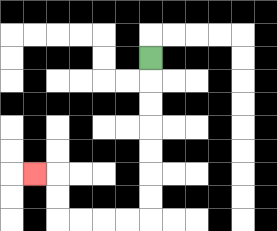{'start': '[6, 2]', 'end': '[1, 7]', 'path_directions': 'D,D,D,D,D,D,D,L,L,L,L,U,U,L', 'path_coordinates': '[[6, 2], [6, 3], [6, 4], [6, 5], [6, 6], [6, 7], [6, 8], [6, 9], [5, 9], [4, 9], [3, 9], [2, 9], [2, 8], [2, 7], [1, 7]]'}